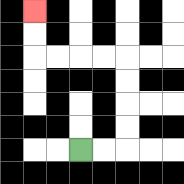{'start': '[3, 6]', 'end': '[1, 0]', 'path_directions': 'R,R,U,U,U,U,L,L,L,L,U,U', 'path_coordinates': '[[3, 6], [4, 6], [5, 6], [5, 5], [5, 4], [5, 3], [5, 2], [4, 2], [3, 2], [2, 2], [1, 2], [1, 1], [1, 0]]'}